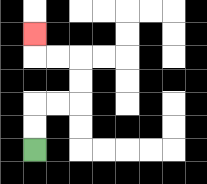{'start': '[1, 6]', 'end': '[1, 1]', 'path_directions': 'U,U,R,R,U,U,L,L,U', 'path_coordinates': '[[1, 6], [1, 5], [1, 4], [2, 4], [3, 4], [3, 3], [3, 2], [2, 2], [1, 2], [1, 1]]'}